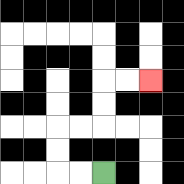{'start': '[4, 7]', 'end': '[6, 3]', 'path_directions': 'L,L,U,U,R,R,U,U,R,R', 'path_coordinates': '[[4, 7], [3, 7], [2, 7], [2, 6], [2, 5], [3, 5], [4, 5], [4, 4], [4, 3], [5, 3], [6, 3]]'}